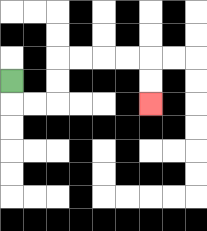{'start': '[0, 3]', 'end': '[6, 4]', 'path_directions': 'D,R,R,U,U,R,R,R,R,D,D', 'path_coordinates': '[[0, 3], [0, 4], [1, 4], [2, 4], [2, 3], [2, 2], [3, 2], [4, 2], [5, 2], [6, 2], [6, 3], [6, 4]]'}